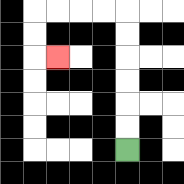{'start': '[5, 6]', 'end': '[2, 2]', 'path_directions': 'U,U,U,U,U,U,L,L,L,L,D,D,R', 'path_coordinates': '[[5, 6], [5, 5], [5, 4], [5, 3], [5, 2], [5, 1], [5, 0], [4, 0], [3, 0], [2, 0], [1, 0], [1, 1], [1, 2], [2, 2]]'}